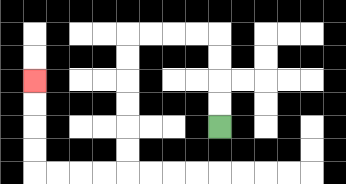{'start': '[9, 5]', 'end': '[1, 3]', 'path_directions': 'U,U,U,U,L,L,L,L,D,D,D,D,D,D,L,L,L,L,U,U,U,U', 'path_coordinates': '[[9, 5], [9, 4], [9, 3], [9, 2], [9, 1], [8, 1], [7, 1], [6, 1], [5, 1], [5, 2], [5, 3], [5, 4], [5, 5], [5, 6], [5, 7], [4, 7], [3, 7], [2, 7], [1, 7], [1, 6], [1, 5], [1, 4], [1, 3]]'}